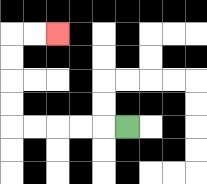{'start': '[5, 5]', 'end': '[2, 1]', 'path_directions': 'L,L,L,L,L,U,U,U,U,R,R', 'path_coordinates': '[[5, 5], [4, 5], [3, 5], [2, 5], [1, 5], [0, 5], [0, 4], [0, 3], [0, 2], [0, 1], [1, 1], [2, 1]]'}